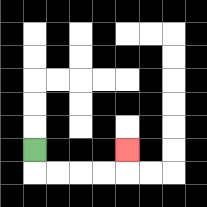{'start': '[1, 6]', 'end': '[5, 6]', 'path_directions': 'D,R,R,R,R,U', 'path_coordinates': '[[1, 6], [1, 7], [2, 7], [3, 7], [4, 7], [5, 7], [5, 6]]'}